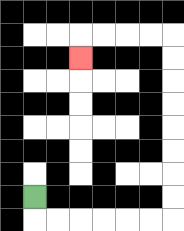{'start': '[1, 8]', 'end': '[3, 2]', 'path_directions': 'D,R,R,R,R,R,R,U,U,U,U,U,U,U,U,L,L,L,L,D', 'path_coordinates': '[[1, 8], [1, 9], [2, 9], [3, 9], [4, 9], [5, 9], [6, 9], [7, 9], [7, 8], [7, 7], [7, 6], [7, 5], [7, 4], [7, 3], [7, 2], [7, 1], [6, 1], [5, 1], [4, 1], [3, 1], [3, 2]]'}